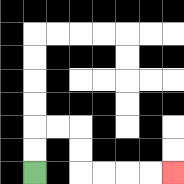{'start': '[1, 7]', 'end': '[7, 7]', 'path_directions': 'U,U,R,R,D,D,R,R,R,R', 'path_coordinates': '[[1, 7], [1, 6], [1, 5], [2, 5], [3, 5], [3, 6], [3, 7], [4, 7], [5, 7], [6, 7], [7, 7]]'}